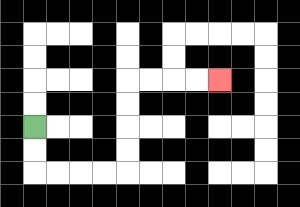{'start': '[1, 5]', 'end': '[9, 3]', 'path_directions': 'D,D,R,R,R,R,U,U,U,U,R,R,R,R', 'path_coordinates': '[[1, 5], [1, 6], [1, 7], [2, 7], [3, 7], [4, 7], [5, 7], [5, 6], [5, 5], [5, 4], [5, 3], [6, 3], [7, 3], [8, 3], [9, 3]]'}